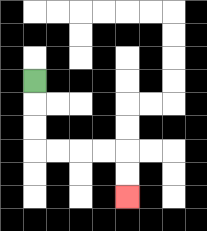{'start': '[1, 3]', 'end': '[5, 8]', 'path_directions': 'D,D,D,R,R,R,R,D,D', 'path_coordinates': '[[1, 3], [1, 4], [1, 5], [1, 6], [2, 6], [3, 6], [4, 6], [5, 6], [5, 7], [5, 8]]'}